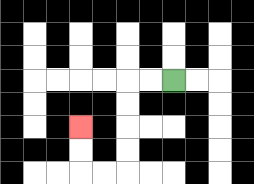{'start': '[7, 3]', 'end': '[3, 5]', 'path_directions': 'L,L,D,D,D,D,L,L,U,U', 'path_coordinates': '[[7, 3], [6, 3], [5, 3], [5, 4], [5, 5], [5, 6], [5, 7], [4, 7], [3, 7], [3, 6], [3, 5]]'}